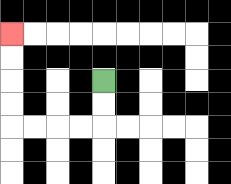{'start': '[4, 3]', 'end': '[0, 1]', 'path_directions': 'D,D,L,L,L,L,U,U,U,U', 'path_coordinates': '[[4, 3], [4, 4], [4, 5], [3, 5], [2, 5], [1, 5], [0, 5], [0, 4], [0, 3], [0, 2], [0, 1]]'}